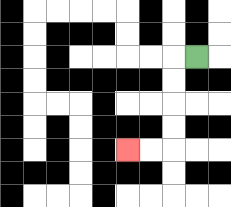{'start': '[8, 2]', 'end': '[5, 6]', 'path_directions': 'L,D,D,D,D,L,L', 'path_coordinates': '[[8, 2], [7, 2], [7, 3], [7, 4], [7, 5], [7, 6], [6, 6], [5, 6]]'}